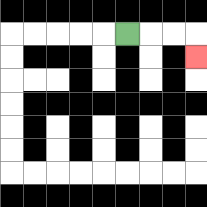{'start': '[5, 1]', 'end': '[8, 2]', 'path_directions': 'R,R,R,D', 'path_coordinates': '[[5, 1], [6, 1], [7, 1], [8, 1], [8, 2]]'}